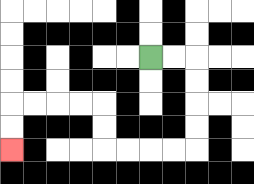{'start': '[6, 2]', 'end': '[0, 6]', 'path_directions': 'R,R,D,D,D,D,L,L,L,L,U,U,L,L,L,L,D,D', 'path_coordinates': '[[6, 2], [7, 2], [8, 2], [8, 3], [8, 4], [8, 5], [8, 6], [7, 6], [6, 6], [5, 6], [4, 6], [4, 5], [4, 4], [3, 4], [2, 4], [1, 4], [0, 4], [0, 5], [0, 6]]'}